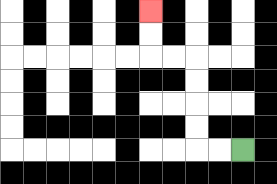{'start': '[10, 6]', 'end': '[6, 0]', 'path_directions': 'L,L,U,U,U,U,L,L,U,U', 'path_coordinates': '[[10, 6], [9, 6], [8, 6], [8, 5], [8, 4], [8, 3], [8, 2], [7, 2], [6, 2], [6, 1], [6, 0]]'}